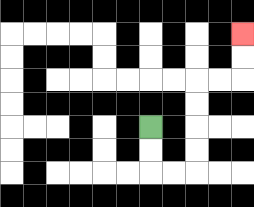{'start': '[6, 5]', 'end': '[10, 1]', 'path_directions': 'D,D,R,R,U,U,U,U,R,R,U,U', 'path_coordinates': '[[6, 5], [6, 6], [6, 7], [7, 7], [8, 7], [8, 6], [8, 5], [8, 4], [8, 3], [9, 3], [10, 3], [10, 2], [10, 1]]'}